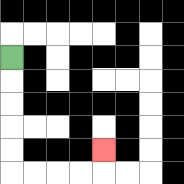{'start': '[0, 2]', 'end': '[4, 6]', 'path_directions': 'D,D,D,D,D,R,R,R,R,U', 'path_coordinates': '[[0, 2], [0, 3], [0, 4], [0, 5], [0, 6], [0, 7], [1, 7], [2, 7], [3, 7], [4, 7], [4, 6]]'}